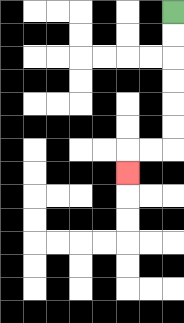{'start': '[7, 0]', 'end': '[5, 7]', 'path_directions': 'D,D,D,D,D,D,L,L,D', 'path_coordinates': '[[7, 0], [7, 1], [7, 2], [7, 3], [7, 4], [7, 5], [7, 6], [6, 6], [5, 6], [5, 7]]'}